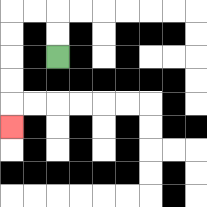{'start': '[2, 2]', 'end': '[0, 5]', 'path_directions': 'U,U,L,L,D,D,D,D,D', 'path_coordinates': '[[2, 2], [2, 1], [2, 0], [1, 0], [0, 0], [0, 1], [0, 2], [0, 3], [0, 4], [0, 5]]'}